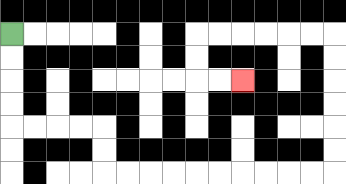{'start': '[0, 1]', 'end': '[10, 3]', 'path_directions': 'D,D,D,D,R,R,R,R,D,D,R,R,R,R,R,R,R,R,R,R,U,U,U,U,U,U,L,L,L,L,L,L,D,D,R,R', 'path_coordinates': '[[0, 1], [0, 2], [0, 3], [0, 4], [0, 5], [1, 5], [2, 5], [3, 5], [4, 5], [4, 6], [4, 7], [5, 7], [6, 7], [7, 7], [8, 7], [9, 7], [10, 7], [11, 7], [12, 7], [13, 7], [14, 7], [14, 6], [14, 5], [14, 4], [14, 3], [14, 2], [14, 1], [13, 1], [12, 1], [11, 1], [10, 1], [9, 1], [8, 1], [8, 2], [8, 3], [9, 3], [10, 3]]'}